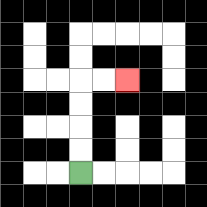{'start': '[3, 7]', 'end': '[5, 3]', 'path_directions': 'U,U,U,U,R,R', 'path_coordinates': '[[3, 7], [3, 6], [3, 5], [3, 4], [3, 3], [4, 3], [5, 3]]'}